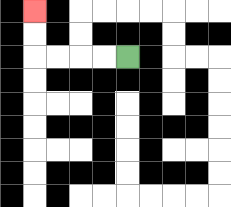{'start': '[5, 2]', 'end': '[1, 0]', 'path_directions': 'L,L,L,L,U,U', 'path_coordinates': '[[5, 2], [4, 2], [3, 2], [2, 2], [1, 2], [1, 1], [1, 0]]'}